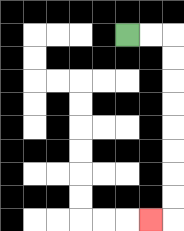{'start': '[5, 1]', 'end': '[6, 9]', 'path_directions': 'R,R,D,D,D,D,D,D,D,D,L', 'path_coordinates': '[[5, 1], [6, 1], [7, 1], [7, 2], [7, 3], [7, 4], [7, 5], [7, 6], [7, 7], [7, 8], [7, 9], [6, 9]]'}